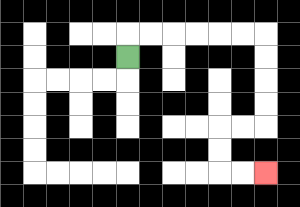{'start': '[5, 2]', 'end': '[11, 7]', 'path_directions': 'U,R,R,R,R,R,R,D,D,D,D,L,L,D,D,R,R', 'path_coordinates': '[[5, 2], [5, 1], [6, 1], [7, 1], [8, 1], [9, 1], [10, 1], [11, 1], [11, 2], [11, 3], [11, 4], [11, 5], [10, 5], [9, 5], [9, 6], [9, 7], [10, 7], [11, 7]]'}